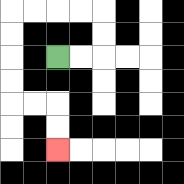{'start': '[2, 2]', 'end': '[2, 6]', 'path_directions': 'R,R,U,U,L,L,L,L,D,D,D,D,R,R,D,D', 'path_coordinates': '[[2, 2], [3, 2], [4, 2], [4, 1], [4, 0], [3, 0], [2, 0], [1, 0], [0, 0], [0, 1], [0, 2], [0, 3], [0, 4], [1, 4], [2, 4], [2, 5], [2, 6]]'}